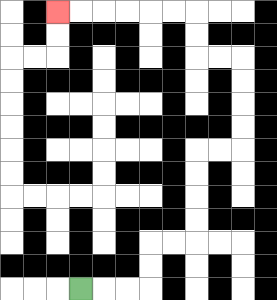{'start': '[3, 12]', 'end': '[2, 0]', 'path_directions': 'R,R,R,U,U,R,R,U,U,U,U,R,R,U,U,U,U,L,L,U,U,L,L,L,L,L,L', 'path_coordinates': '[[3, 12], [4, 12], [5, 12], [6, 12], [6, 11], [6, 10], [7, 10], [8, 10], [8, 9], [8, 8], [8, 7], [8, 6], [9, 6], [10, 6], [10, 5], [10, 4], [10, 3], [10, 2], [9, 2], [8, 2], [8, 1], [8, 0], [7, 0], [6, 0], [5, 0], [4, 0], [3, 0], [2, 0]]'}